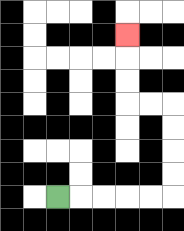{'start': '[2, 8]', 'end': '[5, 1]', 'path_directions': 'R,R,R,R,R,U,U,U,U,L,L,U,U,U', 'path_coordinates': '[[2, 8], [3, 8], [4, 8], [5, 8], [6, 8], [7, 8], [7, 7], [7, 6], [7, 5], [7, 4], [6, 4], [5, 4], [5, 3], [5, 2], [5, 1]]'}